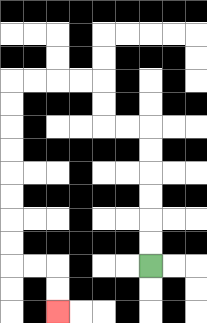{'start': '[6, 11]', 'end': '[2, 13]', 'path_directions': 'U,U,U,U,U,U,L,L,U,U,L,L,L,L,D,D,D,D,D,D,D,D,R,R,D,D', 'path_coordinates': '[[6, 11], [6, 10], [6, 9], [6, 8], [6, 7], [6, 6], [6, 5], [5, 5], [4, 5], [4, 4], [4, 3], [3, 3], [2, 3], [1, 3], [0, 3], [0, 4], [0, 5], [0, 6], [0, 7], [0, 8], [0, 9], [0, 10], [0, 11], [1, 11], [2, 11], [2, 12], [2, 13]]'}